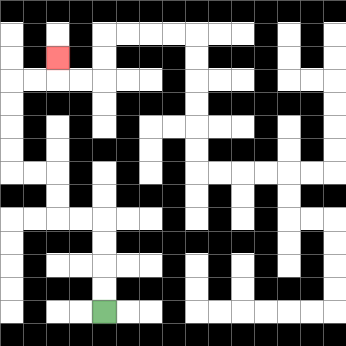{'start': '[4, 13]', 'end': '[2, 2]', 'path_directions': 'U,U,U,U,L,L,U,U,L,L,U,U,U,U,R,R,U', 'path_coordinates': '[[4, 13], [4, 12], [4, 11], [4, 10], [4, 9], [3, 9], [2, 9], [2, 8], [2, 7], [1, 7], [0, 7], [0, 6], [0, 5], [0, 4], [0, 3], [1, 3], [2, 3], [2, 2]]'}